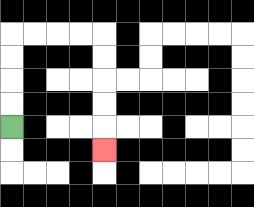{'start': '[0, 5]', 'end': '[4, 6]', 'path_directions': 'U,U,U,U,R,R,R,R,D,D,D,D,D', 'path_coordinates': '[[0, 5], [0, 4], [0, 3], [0, 2], [0, 1], [1, 1], [2, 1], [3, 1], [4, 1], [4, 2], [4, 3], [4, 4], [4, 5], [4, 6]]'}